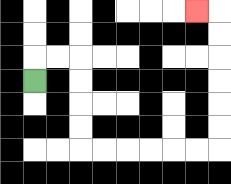{'start': '[1, 3]', 'end': '[8, 0]', 'path_directions': 'U,R,R,D,D,D,D,R,R,R,R,R,R,U,U,U,U,U,U,L', 'path_coordinates': '[[1, 3], [1, 2], [2, 2], [3, 2], [3, 3], [3, 4], [3, 5], [3, 6], [4, 6], [5, 6], [6, 6], [7, 6], [8, 6], [9, 6], [9, 5], [9, 4], [9, 3], [9, 2], [9, 1], [9, 0], [8, 0]]'}